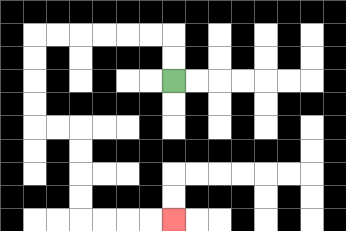{'start': '[7, 3]', 'end': '[7, 9]', 'path_directions': 'U,U,L,L,L,L,L,L,D,D,D,D,R,R,D,D,D,D,R,R,R,R', 'path_coordinates': '[[7, 3], [7, 2], [7, 1], [6, 1], [5, 1], [4, 1], [3, 1], [2, 1], [1, 1], [1, 2], [1, 3], [1, 4], [1, 5], [2, 5], [3, 5], [3, 6], [3, 7], [3, 8], [3, 9], [4, 9], [5, 9], [6, 9], [7, 9]]'}